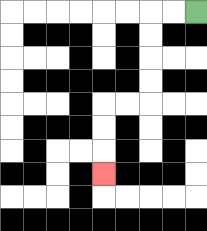{'start': '[8, 0]', 'end': '[4, 7]', 'path_directions': 'L,L,D,D,D,D,L,L,D,D,D', 'path_coordinates': '[[8, 0], [7, 0], [6, 0], [6, 1], [6, 2], [6, 3], [6, 4], [5, 4], [4, 4], [4, 5], [4, 6], [4, 7]]'}